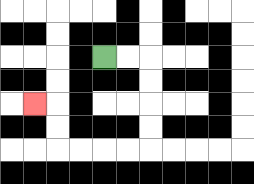{'start': '[4, 2]', 'end': '[1, 4]', 'path_directions': 'R,R,D,D,D,D,L,L,L,L,U,U,L', 'path_coordinates': '[[4, 2], [5, 2], [6, 2], [6, 3], [6, 4], [6, 5], [6, 6], [5, 6], [4, 6], [3, 6], [2, 6], [2, 5], [2, 4], [1, 4]]'}